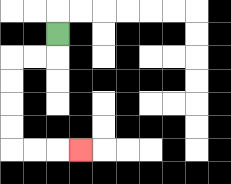{'start': '[2, 1]', 'end': '[3, 6]', 'path_directions': 'D,L,L,D,D,D,D,R,R,R', 'path_coordinates': '[[2, 1], [2, 2], [1, 2], [0, 2], [0, 3], [0, 4], [0, 5], [0, 6], [1, 6], [2, 6], [3, 6]]'}